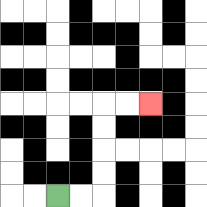{'start': '[2, 8]', 'end': '[6, 4]', 'path_directions': 'R,R,U,U,U,U,R,R', 'path_coordinates': '[[2, 8], [3, 8], [4, 8], [4, 7], [4, 6], [4, 5], [4, 4], [5, 4], [6, 4]]'}